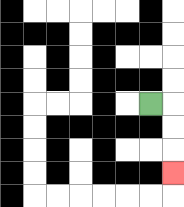{'start': '[6, 4]', 'end': '[7, 7]', 'path_directions': 'R,D,D,D', 'path_coordinates': '[[6, 4], [7, 4], [7, 5], [7, 6], [7, 7]]'}